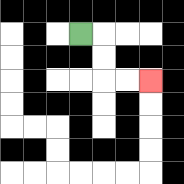{'start': '[3, 1]', 'end': '[6, 3]', 'path_directions': 'R,D,D,R,R', 'path_coordinates': '[[3, 1], [4, 1], [4, 2], [4, 3], [5, 3], [6, 3]]'}